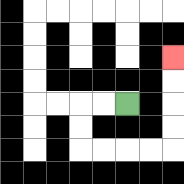{'start': '[5, 4]', 'end': '[7, 2]', 'path_directions': 'L,L,D,D,R,R,R,R,U,U,U,U', 'path_coordinates': '[[5, 4], [4, 4], [3, 4], [3, 5], [3, 6], [4, 6], [5, 6], [6, 6], [7, 6], [7, 5], [7, 4], [7, 3], [7, 2]]'}